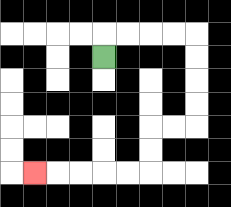{'start': '[4, 2]', 'end': '[1, 7]', 'path_directions': 'U,R,R,R,R,D,D,D,D,L,L,D,D,L,L,L,L,L', 'path_coordinates': '[[4, 2], [4, 1], [5, 1], [6, 1], [7, 1], [8, 1], [8, 2], [8, 3], [8, 4], [8, 5], [7, 5], [6, 5], [6, 6], [6, 7], [5, 7], [4, 7], [3, 7], [2, 7], [1, 7]]'}